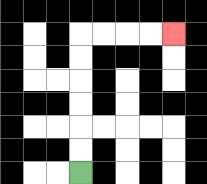{'start': '[3, 7]', 'end': '[7, 1]', 'path_directions': 'U,U,U,U,U,U,R,R,R,R', 'path_coordinates': '[[3, 7], [3, 6], [3, 5], [3, 4], [3, 3], [3, 2], [3, 1], [4, 1], [5, 1], [6, 1], [7, 1]]'}